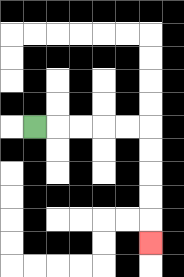{'start': '[1, 5]', 'end': '[6, 10]', 'path_directions': 'R,R,R,R,R,D,D,D,D,D', 'path_coordinates': '[[1, 5], [2, 5], [3, 5], [4, 5], [5, 5], [6, 5], [6, 6], [6, 7], [6, 8], [6, 9], [6, 10]]'}